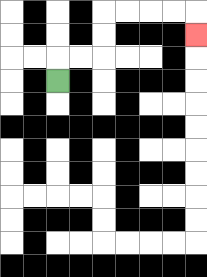{'start': '[2, 3]', 'end': '[8, 1]', 'path_directions': 'U,R,R,U,U,R,R,R,R,D', 'path_coordinates': '[[2, 3], [2, 2], [3, 2], [4, 2], [4, 1], [4, 0], [5, 0], [6, 0], [7, 0], [8, 0], [8, 1]]'}